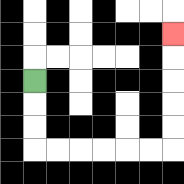{'start': '[1, 3]', 'end': '[7, 1]', 'path_directions': 'D,D,D,R,R,R,R,R,R,U,U,U,U,U', 'path_coordinates': '[[1, 3], [1, 4], [1, 5], [1, 6], [2, 6], [3, 6], [4, 6], [5, 6], [6, 6], [7, 6], [7, 5], [7, 4], [7, 3], [7, 2], [7, 1]]'}